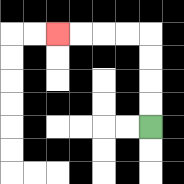{'start': '[6, 5]', 'end': '[2, 1]', 'path_directions': 'U,U,U,U,L,L,L,L', 'path_coordinates': '[[6, 5], [6, 4], [6, 3], [6, 2], [6, 1], [5, 1], [4, 1], [3, 1], [2, 1]]'}